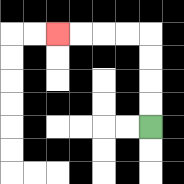{'start': '[6, 5]', 'end': '[2, 1]', 'path_directions': 'U,U,U,U,L,L,L,L', 'path_coordinates': '[[6, 5], [6, 4], [6, 3], [6, 2], [6, 1], [5, 1], [4, 1], [3, 1], [2, 1]]'}